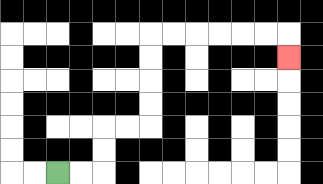{'start': '[2, 7]', 'end': '[12, 2]', 'path_directions': 'R,R,U,U,R,R,U,U,U,U,R,R,R,R,R,R,D', 'path_coordinates': '[[2, 7], [3, 7], [4, 7], [4, 6], [4, 5], [5, 5], [6, 5], [6, 4], [6, 3], [6, 2], [6, 1], [7, 1], [8, 1], [9, 1], [10, 1], [11, 1], [12, 1], [12, 2]]'}